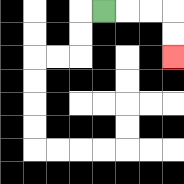{'start': '[4, 0]', 'end': '[7, 2]', 'path_directions': 'R,R,R,D,D', 'path_coordinates': '[[4, 0], [5, 0], [6, 0], [7, 0], [7, 1], [7, 2]]'}